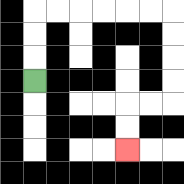{'start': '[1, 3]', 'end': '[5, 6]', 'path_directions': 'U,U,U,R,R,R,R,R,R,D,D,D,D,L,L,D,D', 'path_coordinates': '[[1, 3], [1, 2], [1, 1], [1, 0], [2, 0], [3, 0], [4, 0], [5, 0], [6, 0], [7, 0], [7, 1], [7, 2], [7, 3], [7, 4], [6, 4], [5, 4], [5, 5], [5, 6]]'}